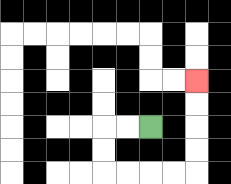{'start': '[6, 5]', 'end': '[8, 3]', 'path_directions': 'L,L,D,D,R,R,R,R,U,U,U,U', 'path_coordinates': '[[6, 5], [5, 5], [4, 5], [4, 6], [4, 7], [5, 7], [6, 7], [7, 7], [8, 7], [8, 6], [8, 5], [8, 4], [8, 3]]'}